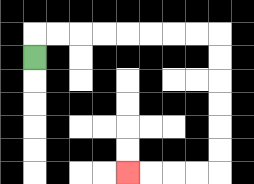{'start': '[1, 2]', 'end': '[5, 7]', 'path_directions': 'U,R,R,R,R,R,R,R,R,D,D,D,D,D,D,L,L,L,L', 'path_coordinates': '[[1, 2], [1, 1], [2, 1], [3, 1], [4, 1], [5, 1], [6, 1], [7, 1], [8, 1], [9, 1], [9, 2], [9, 3], [9, 4], [9, 5], [9, 6], [9, 7], [8, 7], [7, 7], [6, 7], [5, 7]]'}